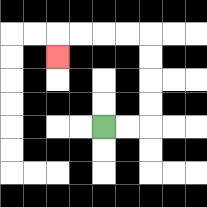{'start': '[4, 5]', 'end': '[2, 2]', 'path_directions': 'R,R,U,U,U,U,L,L,L,L,D', 'path_coordinates': '[[4, 5], [5, 5], [6, 5], [6, 4], [6, 3], [6, 2], [6, 1], [5, 1], [4, 1], [3, 1], [2, 1], [2, 2]]'}